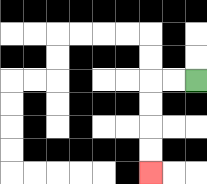{'start': '[8, 3]', 'end': '[6, 7]', 'path_directions': 'L,L,D,D,D,D', 'path_coordinates': '[[8, 3], [7, 3], [6, 3], [6, 4], [6, 5], [6, 6], [6, 7]]'}